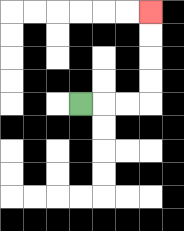{'start': '[3, 4]', 'end': '[6, 0]', 'path_directions': 'R,R,R,U,U,U,U', 'path_coordinates': '[[3, 4], [4, 4], [5, 4], [6, 4], [6, 3], [6, 2], [6, 1], [6, 0]]'}